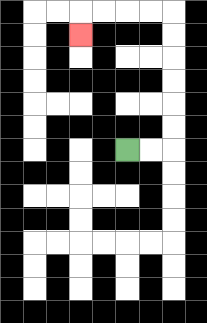{'start': '[5, 6]', 'end': '[3, 1]', 'path_directions': 'R,R,U,U,U,U,U,U,L,L,L,L,D', 'path_coordinates': '[[5, 6], [6, 6], [7, 6], [7, 5], [7, 4], [7, 3], [7, 2], [7, 1], [7, 0], [6, 0], [5, 0], [4, 0], [3, 0], [3, 1]]'}